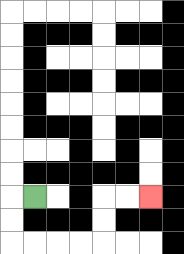{'start': '[1, 8]', 'end': '[6, 8]', 'path_directions': 'L,D,D,R,R,R,R,U,U,R,R', 'path_coordinates': '[[1, 8], [0, 8], [0, 9], [0, 10], [1, 10], [2, 10], [3, 10], [4, 10], [4, 9], [4, 8], [5, 8], [6, 8]]'}